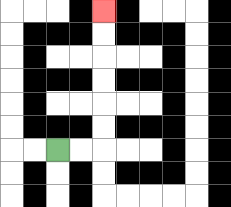{'start': '[2, 6]', 'end': '[4, 0]', 'path_directions': 'R,R,U,U,U,U,U,U', 'path_coordinates': '[[2, 6], [3, 6], [4, 6], [4, 5], [4, 4], [4, 3], [4, 2], [4, 1], [4, 0]]'}